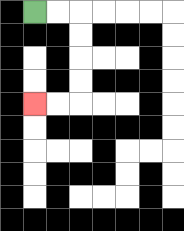{'start': '[1, 0]', 'end': '[1, 4]', 'path_directions': 'R,R,D,D,D,D,L,L', 'path_coordinates': '[[1, 0], [2, 0], [3, 0], [3, 1], [3, 2], [3, 3], [3, 4], [2, 4], [1, 4]]'}